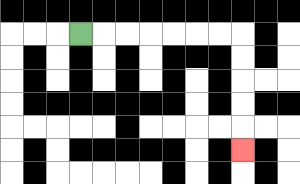{'start': '[3, 1]', 'end': '[10, 6]', 'path_directions': 'R,R,R,R,R,R,R,D,D,D,D,D', 'path_coordinates': '[[3, 1], [4, 1], [5, 1], [6, 1], [7, 1], [8, 1], [9, 1], [10, 1], [10, 2], [10, 3], [10, 4], [10, 5], [10, 6]]'}